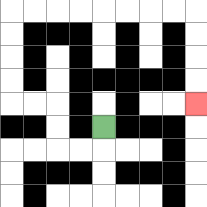{'start': '[4, 5]', 'end': '[8, 4]', 'path_directions': 'D,L,L,U,U,L,L,U,U,U,U,R,R,R,R,R,R,R,R,D,D,D,D', 'path_coordinates': '[[4, 5], [4, 6], [3, 6], [2, 6], [2, 5], [2, 4], [1, 4], [0, 4], [0, 3], [0, 2], [0, 1], [0, 0], [1, 0], [2, 0], [3, 0], [4, 0], [5, 0], [6, 0], [7, 0], [8, 0], [8, 1], [8, 2], [8, 3], [8, 4]]'}